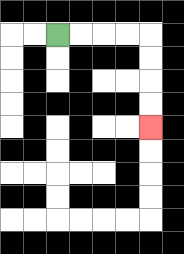{'start': '[2, 1]', 'end': '[6, 5]', 'path_directions': 'R,R,R,R,D,D,D,D', 'path_coordinates': '[[2, 1], [3, 1], [4, 1], [5, 1], [6, 1], [6, 2], [6, 3], [6, 4], [6, 5]]'}